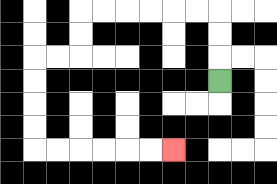{'start': '[9, 3]', 'end': '[7, 6]', 'path_directions': 'U,U,U,L,L,L,L,L,L,D,D,L,L,D,D,D,D,R,R,R,R,R,R', 'path_coordinates': '[[9, 3], [9, 2], [9, 1], [9, 0], [8, 0], [7, 0], [6, 0], [5, 0], [4, 0], [3, 0], [3, 1], [3, 2], [2, 2], [1, 2], [1, 3], [1, 4], [1, 5], [1, 6], [2, 6], [3, 6], [4, 6], [5, 6], [6, 6], [7, 6]]'}